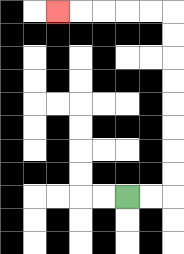{'start': '[5, 8]', 'end': '[2, 0]', 'path_directions': 'R,R,U,U,U,U,U,U,U,U,L,L,L,L,L', 'path_coordinates': '[[5, 8], [6, 8], [7, 8], [7, 7], [7, 6], [7, 5], [7, 4], [7, 3], [7, 2], [7, 1], [7, 0], [6, 0], [5, 0], [4, 0], [3, 0], [2, 0]]'}